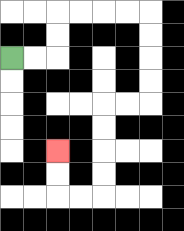{'start': '[0, 2]', 'end': '[2, 6]', 'path_directions': 'R,R,U,U,R,R,R,R,D,D,D,D,L,L,D,D,D,D,L,L,U,U', 'path_coordinates': '[[0, 2], [1, 2], [2, 2], [2, 1], [2, 0], [3, 0], [4, 0], [5, 0], [6, 0], [6, 1], [6, 2], [6, 3], [6, 4], [5, 4], [4, 4], [4, 5], [4, 6], [4, 7], [4, 8], [3, 8], [2, 8], [2, 7], [2, 6]]'}